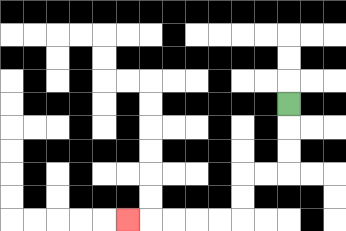{'start': '[12, 4]', 'end': '[5, 9]', 'path_directions': 'D,D,D,L,L,D,D,L,L,L,L,L', 'path_coordinates': '[[12, 4], [12, 5], [12, 6], [12, 7], [11, 7], [10, 7], [10, 8], [10, 9], [9, 9], [8, 9], [7, 9], [6, 9], [5, 9]]'}